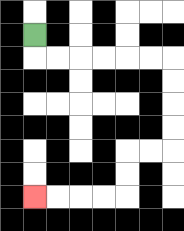{'start': '[1, 1]', 'end': '[1, 8]', 'path_directions': 'D,R,R,R,R,R,R,D,D,D,D,L,L,D,D,L,L,L,L', 'path_coordinates': '[[1, 1], [1, 2], [2, 2], [3, 2], [4, 2], [5, 2], [6, 2], [7, 2], [7, 3], [7, 4], [7, 5], [7, 6], [6, 6], [5, 6], [5, 7], [5, 8], [4, 8], [3, 8], [2, 8], [1, 8]]'}